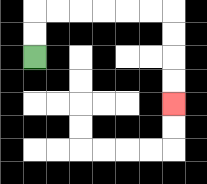{'start': '[1, 2]', 'end': '[7, 4]', 'path_directions': 'U,U,R,R,R,R,R,R,D,D,D,D', 'path_coordinates': '[[1, 2], [1, 1], [1, 0], [2, 0], [3, 0], [4, 0], [5, 0], [6, 0], [7, 0], [7, 1], [7, 2], [7, 3], [7, 4]]'}